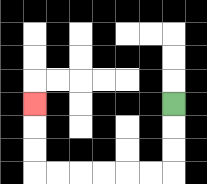{'start': '[7, 4]', 'end': '[1, 4]', 'path_directions': 'D,D,D,L,L,L,L,L,L,U,U,U', 'path_coordinates': '[[7, 4], [7, 5], [7, 6], [7, 7], [6, 7], [5, 7], [4, 7], [3, 7], [2, 7], [1, 7], [1, 6], [1, 5], [1, 4]]'}